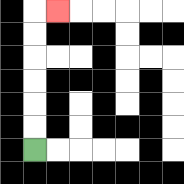{'start': '[1, 6]', 'end': '[2, 0]', 'path_directions': 'U,U,U,U,U,U,R', 'path_coordinates': '[[1, 6], [1, 5], [1, 4], [1, 3], [1, 2], [1, 1], [1, 0], [2, 0]]'}